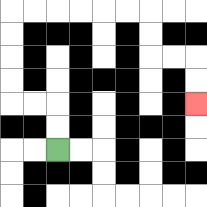{'start': '[2, 6]', 'end': '[8, 4]', 'path_directions': 'U,U,L,L,U,U,U,U,R,R,R,R,R,R,D,D,R,R,D,D', 'path_coordinates': '[[2, 6], [2, 5], [2, 4], [1, 4], [0, 4], [0, 3], [0, 2], [0, 1], [0, 0], [1, 0], [2, 0], [3, 0], [4, 0], [5, 0], [6, 0], [6, 1], [6, 2], [7, 2], [8, 2], [8, 3], [8, 4]]'}